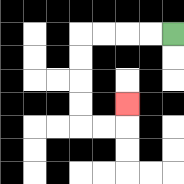{'start': '[7, 1]', 'end': '[5, 4]', 'path_directions': 'L,L,L,L,D,D,D,D,R,R,U', 'path_coordinates': '[[7, 1], [6, 1], [5, 1], [4, 1], [3, 1], [3, 2], [3, 3], [3, 4], [3, 5], [4, 5], [5, 5], [5, 4]]'}